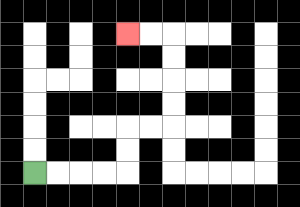{'start': '[1, 7]', 'end': '[5, 1]', 'path_directions': 'R,R,R,R,U,U,R,R,U,U,U,U,L,L', 'path_coordinates': '[[1, 7], [2, 7], [3, 7], [4, 7], [5, 7], [5, 6], [5, 5], [6, 5], [7, 5], [7, 4], [7, 3], [7, 2], [7, 1], [6, 1], [5, 1]]'}